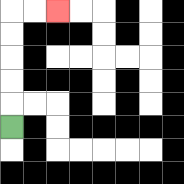{'start': '[0, 5]', 'end': '[2, 0]', 'path_directions': 'U,U,U,U,U,R,R', 'path_coordinates': '[[0, 5], [0, 4], [0, 3], [0, 2], [0, 1], [0, 0], [1, 0], [2, 0]]'}